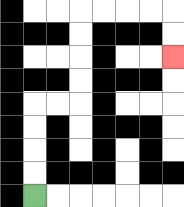{'start': '[1, 8]', 'end': '[7, 2]', 'path_directions': 'U,U,U,U,R,R,U,U,U,U,R,R,R,R,D,D', 'path_coordinates': '[[1, 8], [1, 7], [1, 6], [1, 5], [1, 4], [2, 4], [3, 4], [3, 3], [3, 2], [3, 1], [3, 0], [4, 0], [5, 0], [6, 0], [7, 0], [7, 1], [7, 2]]'}